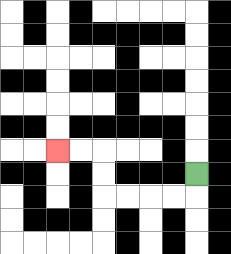{'start': '[8, 7]', 'end': '[2, 6]', 'path_directions': 'D,L,L,L,L,U,U,L,L', 'path_coordinates': '[[8, 7], [8, 8], [7, 8], [6, 8], [5, 8], [4, 8], [4, 7], [4, 6], [3, 6], [2, 6]]'}